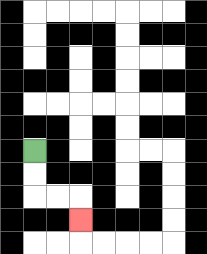{'start': '[1, 6]', 'end': '[3, 9]', 'path_directions': 'D,D,R,R,D', 'path_coordinates': '[[1, 6], [1, 7], [1, 8], [2, 8], [3, 8], [3, 9]]'}